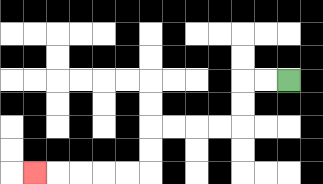{'start': '[12, 3]', 'end': '[1, 7]', 'path_directions': 'L,L,D,D,L,L,L,L,D,D,L,L,L,L,L', 'path_coordinates': '[[12, 3], [11, 3], [10, 3], [10, 4], [10, 5], [9, 5], [8, 5], [7, 5], [6, 5], [6, 6], [6, 7], [5, 7], [4, 7], [3, 7], [2, 7], [1, 7]]'}